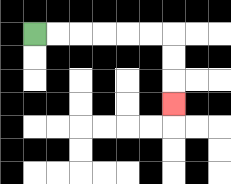{'start': '[1, 1]', 'end': '[7, 4]', 'path_directions': 'R,R,R,R,R,R,D,D,D', 'path_coordinates': '[[1, 1], [2, 1], [3, 1], [4, 1], [5, 1], [6, 1], [7, 1], [7, 2], [7, 3], [7, 4]]'}